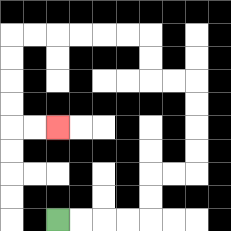{'start': '[2, 9]', 'end': '[2, 5]', 'path_directions': 'R,R,R,R,U,U,R,R,U,U,U,U,L,L,U,U,L,L,L,L,L,L,D,D,D,D,R,R', 'path_coordinates': '[[2, 9], [3, 9], [4, 9], [5, 9], [6, 9], [6, 8], [6, 7], [7, 7], [8, 7], [8, 6], [8, 5], [8, 4], [8, 3], [7, 3], [6, 3], [6, 2], [6, 1], [5, 1], [4, 1], [3, 1], [2, 1], [1, 1], [0, 1], [0, 2], [0, 3], [0, 4], [0, 5], [1, 5], [2, 5]]'}